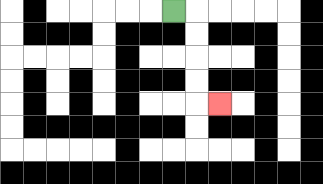{'start': '[7, 0]', 'end': '[9, 4]', 'path_directions': 'R,D,D,D,D,R', 'path_coordinates': '[[7, 0], [8, 0], [8, 1], [8, 2], [8, 3], [8, 4], [9, 4]]'}